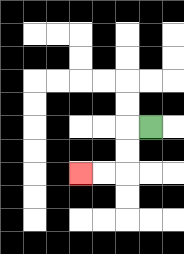{'start': '[6, 5]', 'end': '[3, 7]', 'path_directions': 'L,D,D,L,L', 'path_coordinates': '[[6, 5], [5, 5], [5, 6], [5, 7], [4, 7], [3, 7]]'}